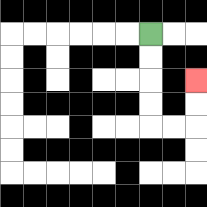{'start': '[6, 1]', 'end': '[8, 3]', 'path_directions': 'D,D,D,D,R,R,U,U', 'path_coordinates': '[[6, 1], [6, 2], [6, 3], [6, 4], [6, 5], [7, 5], [8, 5], [8, 4], [8, 3]]'}